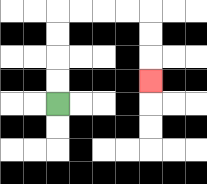{'start': '[2, 4]', 'end': '[6, 3]', 'path_directions': 'U,U,U,U,R,R,R,R,D,D,D', 'path_coordinates': '[[2, 4], [2, 3], [2, 2], [2, 1], [2, 0], [3, 0], [4, 0], [5, 0], [6, 0], [6, 1], [6, 2], [6, 3]]'}